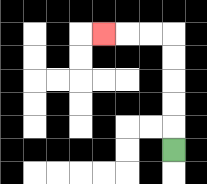{'start': '[7, 6]', 'end': '[4, 1]', 'path_directions': 'U,U,U,U,U,L,L,L', 'path_coordinates': '[[7, 6], [7, 5], [7, 4], [7, 3], [7, 2], [7, 1], [6, 1], [5, 1], [4, 1]]'}